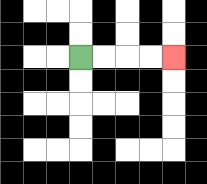{'start': '[3, 2]', 'end': '[7, 2]', 'path_directions': 'R,R,R,R', 'path_coordinates': '[[3, 2], [4, 2], [5, 2], [6, 2], [7, 2]]'}